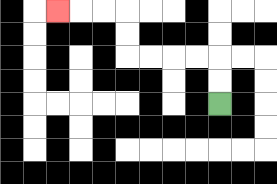{'start': '[9, 4]', 'end': '[2, 0]', 'path_directions': 'U,U,L,L,L,L,U,U,L,L,L', 'path_coordinates': '[[9, 4], [9, 3], [9, 2], [8, 2], [7, 2], [6, 2], [5, 2], [5, 1], [5, 0], [4, 0], [3, 0], [2, 0]]'}